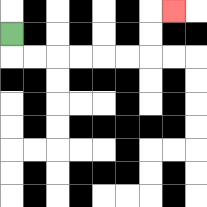{'start': '[0, 1]', 'end': '[7, 0]', 'path_directions': 'D,R,R,R,R,R,R,U,U,R', 'path_coordinates': '[[0, 1], [0, 2], [1, 2], [2, 2], [3, 2], [4, 2], [5, 2], [6, 2], [6, 1], [6, 0], [7, 0]]'}